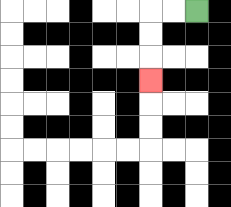{'start': '[8, 0]', 'end': '[6, 3]', 'path_directions': 'L,L,D,D,D', 'path_coordinates': '[[8, 0], [7, 0], [6, 0], [6, 1], [6, 2], [6, 3]]'}